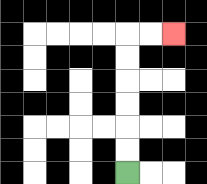{'start': '[5, 7]', 'end': '[7, 1]', 'path_directions': 'U,U,U,U,U,U,R,R', 'path_coordinates': '[[5, 7], [5, 6], [5, 5], [5, 4], [5, 3], [5, 2], [5, 1], [6, 1], [7, 1]]'}